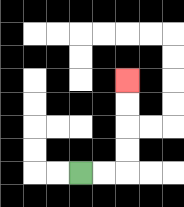{'start': '[3, 7]', 'end': '[5, 3]', 'path_directions': 'R,R,U,U,U,U', 'path_coordinates': '[[3, 7], [4, 7], [5, 7], [5, 6], [5, 5], [5, 4], [5, 3]]'}